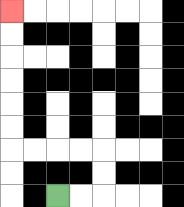{'start': '[2, 8]', 'end': '[0, 0]', 'path_directions': 'R,R,U,U,L,L,L,L,U,U,U,U,U,U', 'path_coordinates': '[[2, 8], [3, 8], [4, 8], [4, 7], [4, 6], [3, 6], [2, 6], [1, 6], [0, 6], [0, 5], [0, 4], [0, 3], [0, 2], [0, 1], [0, 0]]'}